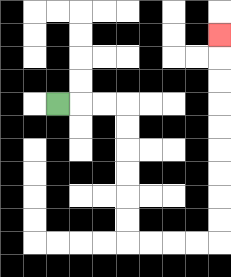{'start': '[2, 4]', 'end': '[9, 1]', 'path_directions': 'R,R,R,D,D,D,D,D,D,R,R,R,R,U,U,U,U,U,U,U,U,U', 'path_coordinates': '[[2, 4], [3, 4], [4, 4], [5, 4], [5, 5], [5, 6], [5, 7], [5, 8], [5, 9], [5, 10], [6, 10], [7, 10], [8, 10], [9, 10], [9, 9], [9, 8], [9, 7], [9, 6], [9, 5], [9, 4], [9, 3], [9, 2], [9, 1]]'}